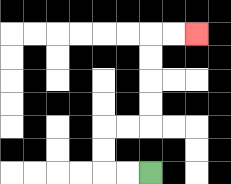{'start': '[6, 7]', 'end': '[8, 1]', 'path_directions': 'L,L,U,U,R,R,U,U,U,U,R,R', 'path_coordinates': '[[6, 7], [5, 7], [4, 7], [4, 6], [4, 5], [5, 5], [6, 5], [6, 4], [6, 3], [6, 2], [6, 1], [7, 1], [8, 1]]'}